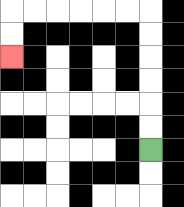{'start': '[6, 6]', 'end': '[0, 2]', 'path_directions': 'U,U,U,U,U,U,L,L,L,L,L,L,D,D', 'path_coordinates': '[[6, 6], [6, 5], [6, 4], [6, 3], [6, 2], [6, 1], [6, 0], [5, 0], [4, 0], [3, 0], [2, 0], [1, 0], [0, 0], [0, 1], [0, 2]]'}